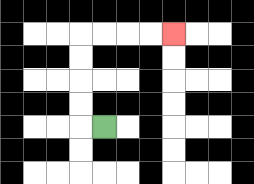{'start': '[4, 5]', 'end': '[7, 1]', 'path_directions': 'L,U,U,U,U,R,R,R,R', 'path_coordinates': '[[4, 5], [3, 5], [3, 4], [3, 3], [3, 2], [3, 1], [4, 1], [5, 1], [6, 1], [7, 1]]'}